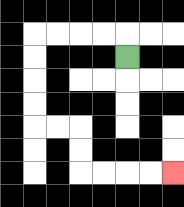{'start': '[5, 2]', 'end': '[7, 7]', 'path_directions': 'U,L,L,L,L,D,D,D,D,R,R,D,D,R,R,R,R', 'path_coordinates': '[[5, 2], [5, 1], [4, 1], [3, 1], [2, 1], [1, 1], [1, 2], [1, 3], [1, 4], [1, 5], [2, 5], [3, 5], [3, 6], [3, 7], [4, 7], [5, 7], [6, 7], [7, 7]]'}